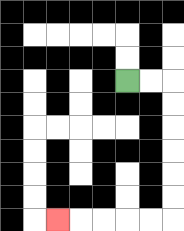{'start': '[5, 3]', 'end': '[2, 9]', 'path_directions': 'R,R,D,D,D,D,D,D,L,L,L,L,L', 'path_coordinates': '[[5, 3], [6, 3], [7, 3], [7, 4], [7, 5], [7, 6], [7, 7], [7, 8], [7, 9], [6, 9], [5, 9], [4, 9], [3, 9], [2, 9]]'}